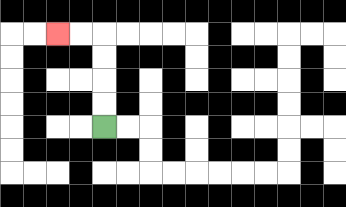{'start': '[4, 5]', 'end': '[2, 1]', 'path_directions': 'U,U,U,U,L,L', 'path_coordinates': '[[4, 5], [4, 4], [4, 3], [4, 2], [4, 1], [3, 1], [2, 1]]'}